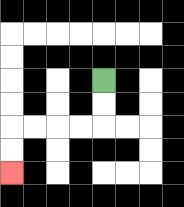{'start': '[4, 3]', 'end': '[0, 7]', 'path_directions': 'D,D,L,L,L,L,D,D', 'path_coordinates': '[[4, 3], [4, 4], [4, 5], [3, 5], [2, 5], [1, 5], [0, 5], [0, 6], [0, 7]]'}